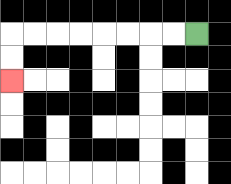{'start': '[8, 1]', 'end': '[0, 3]', 'path_directions': 'L,L,L,L,L,L,L,L,D,D', 'path_coordinates': '[[8, 1], [7, 1], [6, 1], [5, 1], [4, 1], [3, 1], [2, 1], [1, 1], [0, 1], [0, 2], [0, 3]]'}